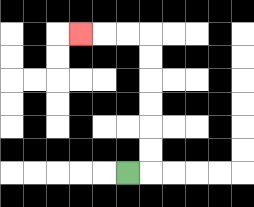{'start': '[5, 7]', 'end': '[3, 1]', 'path_directions': 'R,U,U,U,U,U,U,L,L,L', 'path_coordinates': '[[5, 7], [6, 7], [6, 6], [6, 5], [6, 4], [6, 3], [6, 2], [6, 1], [5, 1], [4, 1], [3, 1]]'}